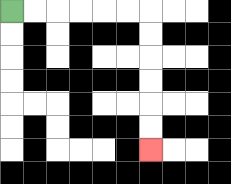{'start': '[0, 0]', 'end': '[6, 6]', 'path_directions': 'R,R,R,R,R,R,D,D,D,D,D,D', 'path_coordinates': '[[0, 0], [1, 0], [2, 0], [3, 0], [4, 0], [5, 0], [6, 0], [6, 1], [6, 2], [6, 3], [6, 4], [6, 5], [6, 6]]'}